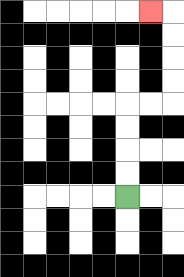{'start': '[5, 8]', 'end': '[6, 0]', 'path_directions': 'U,U,U,U,R,R,U,U,U,U,L', 'path_coordinates': '[[5, 8], [5, 7], [5, 6], [5, 5], [5, 4], [6, 4], [7, 4], [7, 3], [7, 2], [7, 1], [7, 0], [6, 0]]'}